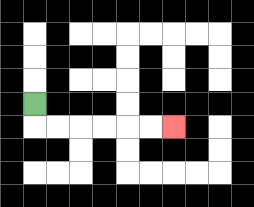{'start': '[1, 4]', 'end': '[7, 5]', 'path_directions': 'D,R,R,R,R,R,R', 'path_coordinates': '[[1, 4], [1, 5], [2, 5], [3, 5], [4, 5], [5, 5], [6, 5], [7, 5]]'}